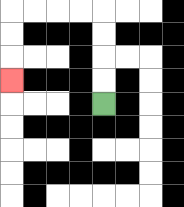{'start': '[4, 4]', 'end': '[0, 3]', 'path_directions': 'U,U,U,U,L,L,L,L,D,D,D', 'path_coordinates': '[[4, 4], [4, 3], [4, 2], [4, 1], [4, 0], [3, 0], [2, 0], [1, 0], [0, 0], [0, 1], [0, 2], [0, 3]]'}